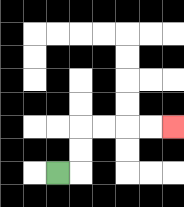{'start': '[2, 7]', 'end': '[7, 5]', 'path_directions': 'R,U,U,R,R,R,R', 'path_coordinates': '[[2, 7], [3, 7], [3, 6], [3, 5], [4, 5], [5, 5], [6, 5], [7, 5]]'}